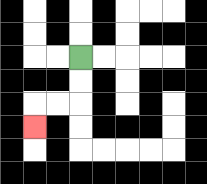{'start': '[3, 2]', 'end': '[1, 5]', 'path_directions': 'D,D,L,L,D', 'path_coordinates': '[[3, 2], [3, 3], [3, 4], [2, 4], [1, 4], [1, 5]]'}